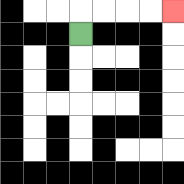{'start': '[3, 1]', 'end': '[7, 0]', 'path_directions': 'U,R,R,R,R', 'path_coordinates': '[[3, 1], [3, 0], [4, 0], [5, 0], [6, 0], [7, 0]]'}